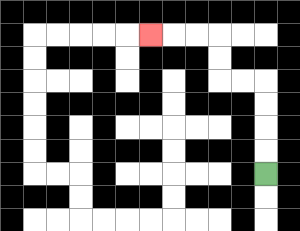{'start': '[11, 7]', 'end': '[6, 1]', 'path_directions': 'U,U,U,U,L,L,U,U,L,L,L', 'path_coordinates': '[[11, 7], [11, 6], [11, 5], [11, 4], [11, 3], [10, 3], [9, 3], [9, 2], [9, 1], [8, 1], [7, 1], [6, 1]]'}